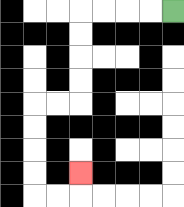{'start': '[7, 0]', 'end': '[3, 7]', 'path_directions': 'L,L,L,L,D,D,D,D,L,L,D,D,D,D,R,R,U', 'path_coordinates': '[[7, 0], [6, 0], [5, 0], [4, 0], [3, 0], [3, 1], [3, 2], [3, 3], [3, 4], [2, 4], [1, 4], [1, 5], [1, 6], [1, 7], [1, 8], [2, 8], [3, 8], [3, 7]]'}